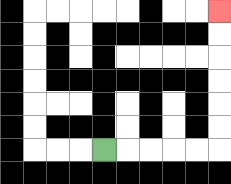{'start': '[4, 6]', 'end': '[9, 0]', 'path_directions': 'R,R,R,R,R,U,U,U,U,U,U', 'path_coordinates': '[[4, 6], [5, 6], [6, 6], [7, 6], [8, 6], [9, 6], [9, 5], [9, 4], [9, 3], [9, 2], [9, 1], [9, 0]]'}